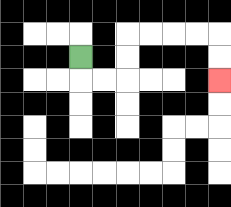{'start': '[3, 2]', 'end': '[9, 3]', 'path_directions': 'D,R,R,U,U,R,R,R,R,D,D', 'path_coordinates': '[[3, 2], [3, 3], [4, 3], [5, 3], [5, 2], [5, 1], [6, 1], [7, 1], [8, 1], [9, 1], [9, 2], [9, 3]]'}